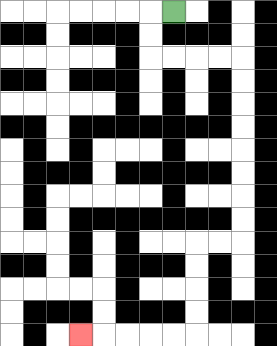{'start': '[7, 0]', 'end': '[3, 14]', 'path_directions': 'L,D,D,R,R,R,R,D,D,D,D,D,D,D,D,L,L,D,D,D,D,L,L,L,L,L', 'path_coordinates': '[[7, 0], [6, 0], [6, 1], [6, 2], [7, 2], [8, 2], [9, 2], [10, 2], [10, 3], [10, 4], [10, 5], [10, 6], [10, 7], [10, 8], [10, 9], [10, 10], [9, 10], [8, 10], [8, 11], [8, 12], [8, 13], [8, 14], [7, 14], [6, 14], [5, 14], [4, 14], [3, 14]]'}